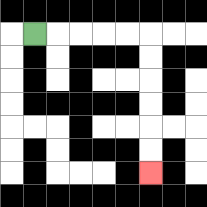{'start': '[1, 1]', 'end': '[6, 7]', 'path_directions': 'R,R,R,R,R,D,D,D,D,D,D', 'path_coordinates': '[[1, 1], [2, 1], [3, 1], [4, 1], [5, 1], [6, 1], [6, 2], [6, 3], [6, 4], [6, 5], [6, 6], [6, 7]]'}